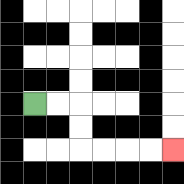{'start': '[1, 4]', 'end': '[7, 6]', 'path_directions': 'R,R,D,D,R,R,R,R', 'path_coordinates': '[[1, 4], [2, 4], [3, 4], [3, 5], [3, 6], [4, 6], [5, 6], [6, 6], [7, 6]]'}